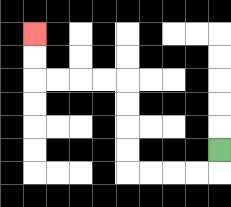{'start': '[9, 6]', 'end': '[1, 1]', 'path_directions': 'D,L,L,L,L,U,U,U,U,L,L,L,L,U,U', 'path_coordinates': '[[9, 6], [9, 7], [8, 7], [7, 7], [6, 7], [5, 7], [5, 6], [5, 5], [5, 4], [5, 3], [4, 3], [3, 3], [2, 3], [1, 3], [1, 2], [1, 1]]'}